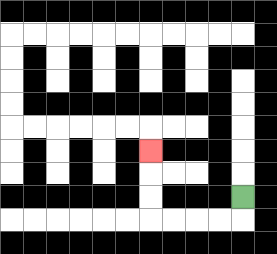{'start': '[10, 8]', 'end': '[6, 6]', 'path_directions': 'D,L,L,L,L,U,U,U', 'path_coordinates': '[[10, 8], [10, 9], [9, 9], [8, 9], [7, 9], [6, 9], [6, 8], [6, 7], [6, 6]]'}